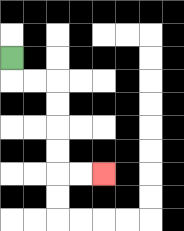{'start': '[0, 2]', 'end': '[4, 7]', 'path_directions': 'D,R,R,D,D,D,D,R,R', 'path_coordinates': '[[0, 2], [0, 3], [1, 3], [2, 3], [2, 4], [2, 5], [2, 6], [2, 7], [3, 7], [4, 7]]'}